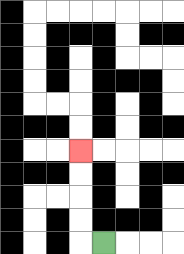{'start': '[4, 10]', 'end': '[3, 6]', 'path_directions': 'L,U,U,U,U', 'path_coordinates': '[[4, 10], [3, 10], [3, 9], [3, 8], [3, 7], [3, 6]]'}